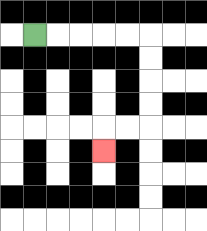{'start': '[1, 1]', 'end': '[4, 6]', 'path_directions': 'R,R,R,R,R,D,D,D,D,L,L,D', 'path_coordinates': '[[1, 1], [2, 1], [3, 1], [4, 1], [5, 1], [6, 1], [6, 2], [6, 3], [6, 4], [6, 5], [5, 5], [4, 5], [4, 6]]'}